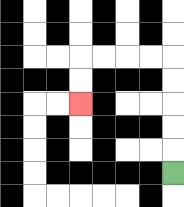{'start': '[7, 7]', 'end': '[3, 4]', 'path_directions': 'U,U,U,U,U,L,L,L,L,D,D', 'path_coordinates': '[[7, 7], [7, 6], [7, 5], [7, 4], [7, 3], [7, 2], [6, 2], [5, 2], [4, 2], [3, 2], [3, 3], [3, 4]]'}